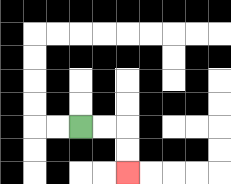{'start': '[3, 5]', 'end': '[5, 7]', 'path_directions': 'R,R,D,D', 'path_coordinates': '[[3, 5], [4, 5], [5, 5], [5, 6], [5, 7]]'}